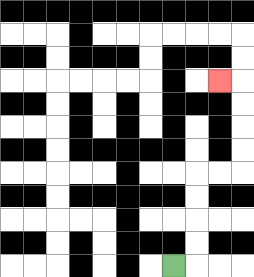{'start': '[7, 11]', 'end': '[9, 3]', 'path_directions': 'R,U,U,U,U,R,R,U,U,U,U,L', 'path_coordinates': '[[7, 11], [8, 11], [8, 10], [8, 9], [8, 8], [8, 7], [9, 7], [10, 7], [10, 6], [10, 5], [10, 4], [10, 3], [9, 3]]'}